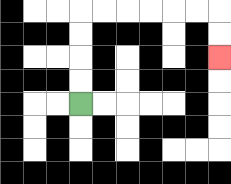{'start': '[3, 4]', 'end': '[9, 2]', 'path_directions': 'U,U,U,U,R,R,R,R,R,R,D,D', 'path_coordinates': '[[3, 4], [3, 3], [3, 2], [3, 1], [3, 0], [4, 0], [5, 0], [6, 0], [7, 0], [8, 0], [9, 0], [9, 1], [9, 2]]'}